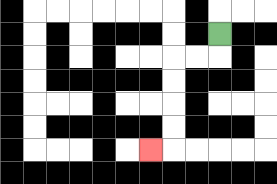{'start': '[9, 1]', 'end': '[6, 6]', 'path_directions': 'D,L,L,D,D,D,D,L', 'path_coordinates': '[[9, 1], [9, 2], [8, 2], [7, 2], [7, 3], [7, 4], [7, 5], [7, 6], [6, 6]]'}